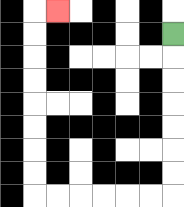{'start': '[7, 1]', 'end': '[2, 0]', 'path_directions': 'D,D,D,D,D,D,D,L,L,L,L,L,L,U,U,U,U,U,U,U,U,R', 'path_coordinates': '[[7, 1], [7, 2], [7, 3], [7, 4], [7, 5], [7, 6], [7, 7], [7, 8], [6, 8], [5, 8], [4, 8], [3, 8], [2, 8], [1, 8], [1, 7], [1, 6], [1, 5], [1, 4], [1, 3], [1, 2], [1, 1], [1, 0], [2, 0]]'}